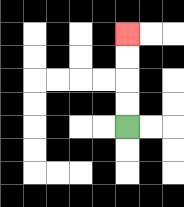{'start': '[5, 5]', 'end': '[5, 1]', 'path_directions': 'U,U,U,U', 'path_coordinates': '[[5, 5], [5, 4], [5, 3], [5, 2], [5, 1]]'}